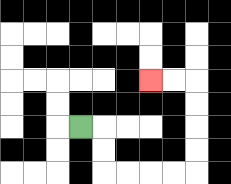{'start': '[3, 5]', 'end': '[6, 3]', 'path_directions': 'R,D,D,R,R,R,R,U,U,U,U,L,L', 'path_coordinates': '[[3, 5], [4, 5], [4, 6], [4, 7], [5, 7], [6, 7], [7, 7], [8, 7], [8, 6], [8, 5], [8, 4], [8, 3], [7, 3], [6, 3]]'}